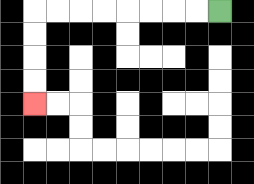{'start': '[9, 0]', 'end': '[1, 4]', 'path_directions': 'L,L,L,L,L,L,L,L,D,D,D,D', 'path_coordinates': '[[9, 0], [8, 0], [7, 0], [6, 0], [5, 0], [4, 0], [3, 0], [2, 0], [1, 0], [1, 1], [1, 2], [1, 3], [1, 4]]'}